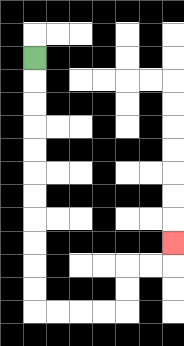{'start': '[1, 2]', 'end': '[7, 10]', 'path_directions': 'D,D,D,D,D,D,D,D,D,D,D,R,R,R,R,U,U,R,R,U', 'path_coordinates': '[[1, 2], [1, 3], [1, 4], [1, 5], [1, 6], [1, 7], [1, 8], [1, 9], [1, 10], [1, 11], [1, 12], [1, 13], [2, 13], [3, 13], [4, 13], [5, 13], [5, 12], [5, 11], [6, 11], [7, 11], [7, 10]]'}